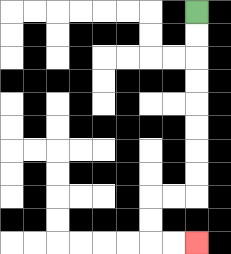{'start': '[8, 0]', 'end': '[8, 10]', 'path_directions': 'D,D,D,D,D,D,D,D,L,L,D,D,R,R', 'path_coordinates': '[[8, 0], [8, 1], [8, 2], [8, 3], [8, 4], [8, 5], [8, 6], [8, 7], [8, 8], [7, 8], [6, 8], [6, 9], [6, 10], [7, 10], [8, 10]]'}